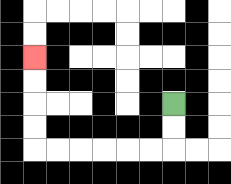{'start': '[7, 4]', 'end': '[1, 2]', 'path_directions': 'D,D,L,L,L,L,L,L,U,U,U,U', 'path_coordinates': '[[7, 4], [7, 5], [7, 6], [6, 6], [5, 6], [4, 6], [3, 6], [2, 6], [1, 6], [1, 5], [1, 4], [1, 3], [1, 2]]'}